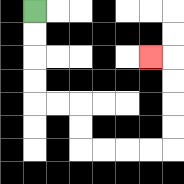{'start': '[1, 0]', 'end': '[6, 2]', 'path_directions': 'D,D,D,D,R,R,D,D,R,R,R,R,U,U,U,U,L', 'path_coordinates': '[[1, 0], [1, 1], [1, 2], [1, 3], [1, 4], [2, 4], [3, 4], [3, 5], [3, 6], [4, 6], [5, 6], [6, 6], [7, 6], [7, 5], [7, 4], [7, 3], [7, 2], [6, 2]]'}